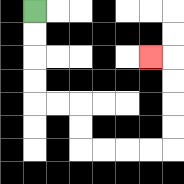{'start': '[1, 0]', 'end': '[6, 2]', 'path_directions': 'D,D,D,D,R,R,D,D,R,R,R,R,U,U,U,U,L', 'path_coordinates': '[[1, 0], [1, 1], [1, 2], [1, 3], [1, 4], [2, 4], [3, 4], [3, 5], [3, 6], [4, 6], [5, 6], [6, 6], [7, 6], [7, 5], [7, 4], [7, 3], [7, 2], [6, 2]]'}